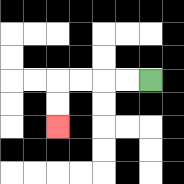{'start': '[6, 3]', 'end': '[2, 5]', 'path_directions': 'L,L,L,L,D,D', 'path_coordinates': '[[6, 3], [5, 3], [4, 3], [3, 3], [2, 3], [2, 4], [2, 5]]'}